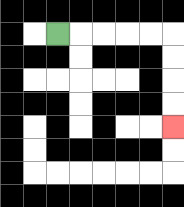{'start': '[2, 1]', 'end': '[7, 5]', 'path_directions': 'R,R,R,R,R,D,D,D,D', 'path_coordinates': '[[2, 1], [3, 1], [4, 1], [5, 1], [6, 1], [7, 1], [7, 2], [7, 3], [7, 4], [7, 5]]'}